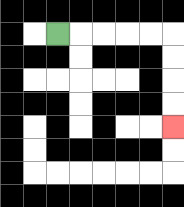{'start': '[2, 1]', 'end': '[7, 5]', 'path_directions': 'R,R,R,R,R,D,D,D,D', 'path_coordinates': '[[2, 1], [3, 1], [4, 1], [5, 1], [6, 1], [7, 1], [7, 2], [7, 3], [7, 4], [7, 5]]'}